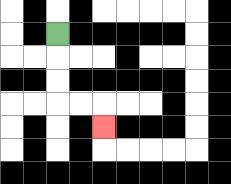{'start': '[2, 1]', 'end': '[4, 5]', 'path_directions': 'D,D,D,R,R,D', 'path_coordinates': '[[2, 1], [2, 2], [2, 3], [2, 4], [3, 4], [4, 4], [4, 5]]'}